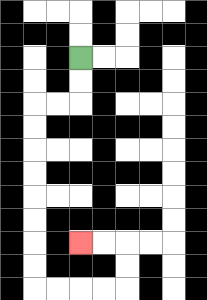{'start': '[3, 2]', 'end': '[3, 10]', 'path_directions': 'D,D,L,L,D,D,D,D,D,D,D,D,R,R,R,R,U,U,L,L', 'path_coordinates': '[[3, 2], [3, 3], [3, 4], [2, 4], [1, 4], [1, 5], [1, 6], [1, 7], [1, 8], [1, 9], [1, 10], [1, 11], [1, 12], [2, 12], [3, 12], [4, 12], [5, 12], [5, 11], [5, 10], [4, 10], [3, 10]]'}